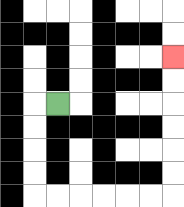{'start': '[2, 4]', 'end': '[7, 2]', 'path_directions': 'L,D,D,D,D,R,R,R,R,R,R,U,U,U,U,U,U', 'path_coordinates': '[[2, 4], [1, 4], [1, 5], [1, 6], [1, 7], [1, 8], [2, 8], [3, 8], [4, 8], [5, 8], [6, 8], [7, 8], [7, 7], [7, 6], [7, 5], [7, 4], [7, 3], [7, 2]]'}